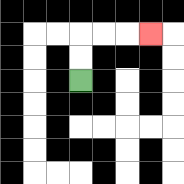{'start': '[3, 3]', 'end': '[6, 1]', 'path_directions': 'U,U,R,R,R', 'path_coordinates': '[[3, 3], [3, 2], [3, 1], [4, 1], [5, 1], [6, 1]]'}